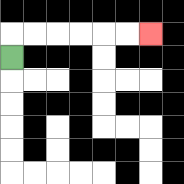{'start': '[0, 2]', 'end': '[6, 1]', 'path_directions': 'U,R,R,R,R,R,R', 'path_coordinates': '[[0, 2], [0, 1], [1, 1], [2, 1], [3, 1], [4, 1], [5, 1], [6, 1]]'}